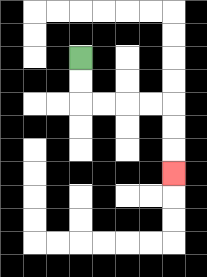{'start': '[3, 2]', 'end': '[7, 7]', 'path_directions': 'D,D,R,R,R,R,D,D,D', 'path_coordinates': '[[3, 2], [3, 3], [3, 4], [4, 4], [5, 4], [6, 4], [7, 4], [7, 5], [7, 6], [7, 7]]'}